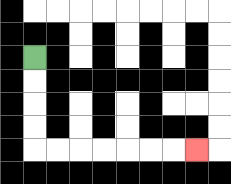{'start': '[1, 2]', 'end': '[8, 6]', 'path_directions': 'D,D,D,D,R,R,R,R,R,R,R', 'path_coordinates': '[[1, 2], [1, 3], [1, 4], [1, 5], [1, 6], [2, 6], [3, 6], [4, 6], [5, 6], [6, 6], [7, 6], [8, 6]]'}